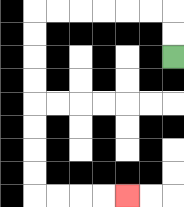{'start': '[7, 2]', 'end': '[5, 8]', 'path_directions': 'U,U,L,L,L,L,L,L,D,D,D,D,D,D,D,D,R,R,R,R', 'path_coordinates': '[[7, 2], [7, 1], [7, 0], [6, 0], [5, 0], [4, 0], [3, 0], [2, 0], [1, 0], [1, 1], [1, 2], [1, 3], [1, 4], [1, 5], [1, 6], [1, 7], [1, 8], [2, 8], [3, 8], [4, 8], [5, 8]]'}